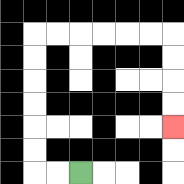{'start': '[3, 7]', 'end': '[7, 5]', 'path_directions': 'L,L,U,U,U,U,U,U,R,R,R,R,R,R,D,D,D,D', 'path_coordinates': '[[3, 7], [2, 7], [1, 7], [1, 6], [1, 5], [1, 4], [1, 3], [1, 2], [1, 1], [2, 1], [3, 1], [4, 1], [5, 1], [6, 1], [7, 1], [7, 2], [7, 3], [7, 4], [7, 5]]'}